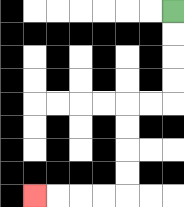{'start': '[7, 0]', 'end': '[1, 8]', 'path_directions': 'D,D,D,D,L,L,D,D,D,D,L,L,L,L', 'path_coordinates': '[[7, 0], [7, 1], [7, 2], [7, 3], [7, 4], [6, 4], [5, 4], [5, 5], [5, 6], [5, 7], [5, 8], [4, 8], [3, 8], [2, 8], [1, 8]]'}